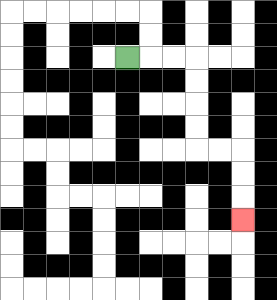{'start': '[5, 2]', 'end': '[10, 9]', 'path_directions': 'R,R,R,D,D,D,D,R,R,D,D,D', 'path_coordinates': '[[5, 2], [6, 2], [7, 2], [8, 2], [8, 3], [8, 4], [8, 5], [8, 6], [9, 6], [10, 6], [10, 7], [10, 8], [10, 9]]'}